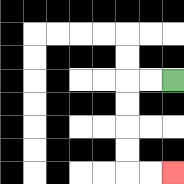{'start': '[7, 3]', 'end': '[7, 7]', 'path_directions': 'L,L,D,D,D,D,R,R', 'path_coordinates': '[[7, 3], [6, 3], [5, 3], [5, 4], [5, 5], [5, 6], [5, 7], [6, 7], [7, 7]]'}